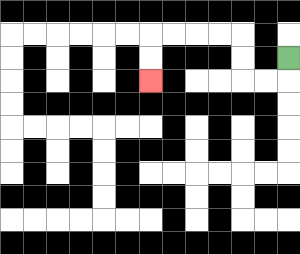{'start': '[12, 2]', 'end': '[6, 3]', 'path_directions': 'D,L,L,U,U,L,L,L,L,D,D', 'path_coordinates': '[[12, 2], [12, 3], [11, 3], [10, 3], [10, 2], [10, 1], [9, 1], [8, 1], [7, 1], [6, 1], [6, 2], [6, 3]]'}